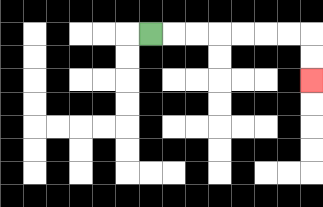{'start': '[6, 1]', 'end': '[13, 3]', 'path_directions': 'R,R,R,R,R,R,R,D,D', 'path_coordinates': '[[6, 1], [7, 1], [8, 1], [9, 1], [10, 1], [11, 1], [12, 1], [13, 1], [13, 2], [13, 3]]'}